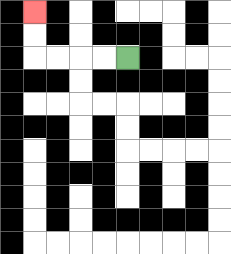{'start': '[5, 2]', 'end': '[1, 0]', 'path_directions': 'L,L,L,L,U,U', 'path_coordinates': '[[5, 2], [4, 2], [3, 2], [2, 2], [1, 2], [1, 1], [1, 0]]'}